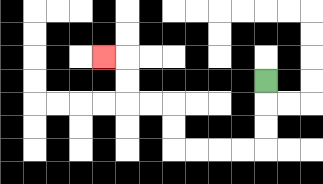{'start': '[11, 3]', 'end': '[4, 2]', 'path_directions': 'D,D,D,L,L,L,L,U,U,L,L,U,U,L', 'path_coordinates': '[[11, 3], [11, 4], [11, 5], [11, 6], [10, 6], [9, 6], [8, 6], [7, 6], [7, 5], [7, 4], [6, 4], [5, 4], [5, 3], [5, 2], [4, 2]]'}